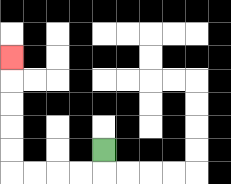{'start': '[4, 6]', 'end': '[0, 2]', 'path_directions': 'D,L,L,L,L,U,U,U,U,U', 'path_coordinates': '[[4, 6], [4, 7], [3, 7], [2, 7], [1, 7], [0, 7], [0, 6], [0, 5], [0, 4], [0, 3], [0, 2]]'}